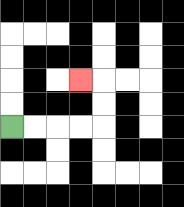{'start': '[0, 5]', 'end': '[3, 3]', 'path_directions': 'R,R,R,R,U,U,L', 'path_coordinates': '[[0, 5], [1, 5], [2, 5], [3, 5], [4, 5], [4, 4], [4, 3], [3, 3]]'}